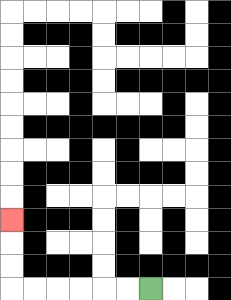{'start': '[6, 12]', 'end': '[0, 9]', 'path_directions': 'L,L,L,L,L,L,U,U,U', 'path_coordinates': '[[6, 12], [5, 12], [4, 12], [3, 12], [2, 12], [1, 12], [0, 12], [0, 11], [0, 10], [0, 9]]'}